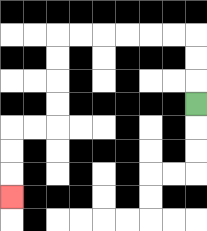{'start': '[8, 4]', 'end': '[0, 8]', 'path_directions': 'U,U,U,L,L,L,L,L,L,D,D,D,D,L,L,D,D,D', 'path_coordinates': '[[8, 4], [8, 3], [8, 2], [8, 1], [7, 1], [6, 1], [5, 1], [4, 1], [3, 1], [2, 1], [2, 2], [2, 3], [2, 4], [2, 5], [1, 5], [0, 5], [0, 6], [0, 7], [0, 8]]'}